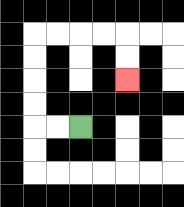{'start': '[3, 5]', 'end': '[5, 3]', 'path_directions': 'L,L,U,U,U,U,R,R,R,R,D,D', 'path_coordinates': '[[3, 5], [2, 5], [1, 5], [1, 4], [1, 3], [1, 2], [1, 1], [2, 1], [3, 1], [4, 1], [5, 1], [5, 2], [5, 3]]'}